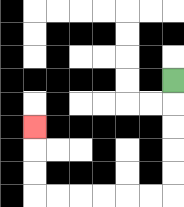{'start': '[7, 3]', 'end': '[1, 5]', 'path_directions': 'D,D,D,D,D,L,L,L,L,L,L,U,U,U', 'path_coordinates': '[[7, 3], [7, 4], [7, 5], [7, 6], [7, 7], [7, 8], [6, 8], [5, 8], [4, 8], [3, 8], [2, 8], [1, 8], [1, 7], [1, 6], [1, 5]]'}